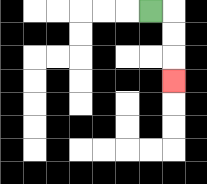{'start': '[6, 0]', 'end': '[7, 3]', 'path_directions': 'R,D,D,D', 'path_coordinates': '[[6, 0], [7, 0], [7, 1], [7, 2], [7, 3]]'}